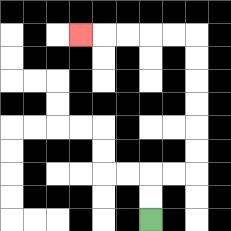{'start': '[6, 9]', 'end': '[3, 1]', 'path_directions': 'U,U,R,R,U,U,U,U,U,U,L,L,L,L,L', 'path_coordinates': '[[6, 9], [6, 8], [6, 7], [7, 7], [8, 7], [8, 6], [8, 5], [8, 4], [8, 3], [8, 2], [8, 1], [7, 1], [6, 1], [5, 1], [4, 1], [3, 1]]'}